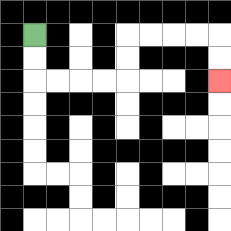{'start': '[1, 1]', 'end': '[9, 3]', 'path_directions': 'D,D,R,R,R,R,U,U,R,R,R,R,D,D', 'path_coordinates': '[[1, 1], [1, 2], [1, 3], [2, 3], [3, 3], [4, 3], [5, 3], [5, 2], [5, 1], [6, 1], [7, 1], [8, 1], [9, 1], [9, 2], [9, 3]]'}